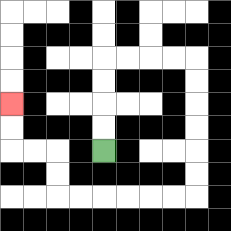{'start': '[4, 6]', 'end': '[0, 4]', 'path_directions': 'U,U,U,U,R,R,R,R,D,D,D,D,D,D,L,L,L,L,L,L,U,U,L,L,U,U', 'path_coordinates': '[[4, 6], [4, 5], [4, 4], [4, 3], [4, 2], [5, 2], [6, 2], [7, 2], [8, 2], [8, 3], [8, 4], [8, 5], [8, 6], [8, 7], [8, 8], [7, 8], [6, 8], [5, 8], [4, 8], [3, 8], [2, 8], [2, 7], [2, 6], [1, 6], [0, 6], [0, 5], [0, 4]]'}